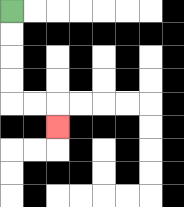{'start': '[0, 0]', 'end': '[2, 5]', 'path_directions': 'D,D,D,D,R,R,D', 'path_coordinates': '[[0, 0], [0, 1], [0, 2], [0, 3], [0, 4], [1, 4], [2, 4], [2, 5]]'}